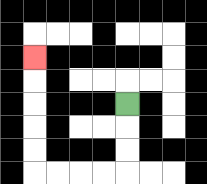{'start': '[5, 4]', 'end': '[1, 2]', 'path_directions': 'D,D,D,L,L,L,L,U,U,U,U,U', 'path_coordinates': '[[5, 4], [5, 5], [5, 6], [5, 7], [4, 7], [3, 7], [2, 7], [1, 7], [1, 6], [1, 5], [1, 4], [1, 3], [1, 2]]'}